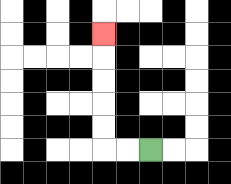{'start': '[6, 6]', 'end': '[4, 1]', 'path_directions': 'L,L,U,U,U,U,U', 'path_coordinates': '[[6, 6], [5, 6], [4, 6], [4, 5], [4, 4], [4, 3], [4, 2], [4, 1]]'}